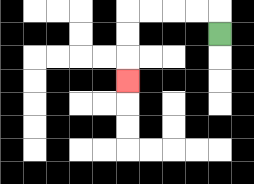{'start': '[9, 1]', 'end': '[5, 3]', 'path_directions': 'U,L,L,L,L,D,D,D', 'path_coordinates': '[[9, 1], [9, 0], [8, 0], [7, 0], [6, 0], [5, 0], [5, 1], [5, 2], [5, 3]]'}